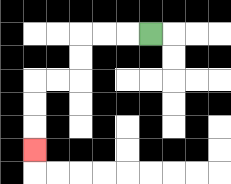{'start': '[6, 1]', 'end': '[1, 6]', 'path_directions': 'L,L,L,D,D,L,L,D,D,D', 'path_coordinates': '[[6, 1], [5, 1], [4, 1], [3, 1], [3, 2], [3, 3], [2, 3], [1, 3], [1, 4], [1, 5], [1, 6]]'}